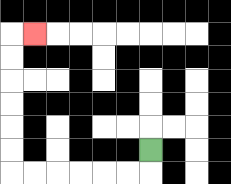{'start': '[6, 6]', 'end': '[1, 1]', 'path_directions': 'D,L,L,L,L,L,L,U,U,U,U,U,U,R', 'path_coordinates': '[[6, 6], [6, 7], [5, 7], [4, 7], [3, 7], [2, 7], [1, 7], [0, 7], [0, 6], [0, 5], [0, 4], [0, 3], [0, 2], [0, 1], [1, 1]]'}